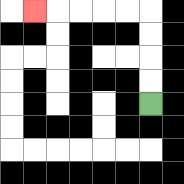{'start': '[6, 4]', 'end': '[1, 0]', 'path_directions': 'U,U,U,U,L,L,L,L,L', 'path_coordinates': '[[6, 4], [6, 3], [6, 2], [6, 1], [6, 0], [5, 0], [4, 0], [3, 0], [2, 0], [1, 0]]'}